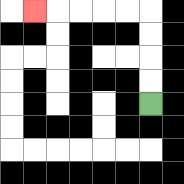{'start': '[6, 4]', 'end': '[1, 0]', 'path_directions': 'U,U,U,U,L,L,L,L,L', 'path_coordinates': '[[6, 4], [6, 3], [6, 2], [6, 1], [6, 0], [5, 0], [4, 0], [3, 0], [2, 0], [1, 0]]'}